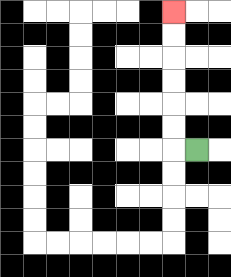{'start': '[8, 6]', 'end': '[7, 0]', 'path_directions': 'L,U,U,U,U,U,U', 'path_coordinates': '[[8, 6], [7, 6], [7, 5], [7, 4], [7, 3], [7, 2], [7, 1], [7, 0]]'}